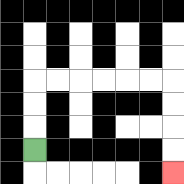{'start': '[1, 6]', 'end': '[7, 7]', 'path_directions': 'U,U,U,R,R,R,R,R,R,D,D,D,D', 'path_coordinates': '[[1, 6], [1, 5], [1, 4], [1, 3], [2, 3], [3, 3], [4, 3], [5, 3], [6, 3], [7, 3], [7, 4], [7, 5], [7, 6], [7, 7]]'}